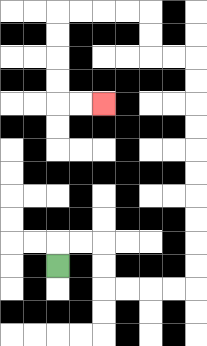{'start': '[2, 11]', 'end': '[4, 4]', 'path_directions': 'U,R,R,D,D,R,R,R,R,U,U,U,U,U,U,U,U,U,U,L,L,U,U,L,L,L,L,D,D,D,D,R,R', 'path_coordinates': '[[2, 11], [2, 10], [3, 10], [4, 10], [4, 11], [4, 12], [5, 12], [6, 12], [7, 12], [8, 12], [8, 11], [8, 10], [8, 9], [8, 8], [8, 7], [8, 6], [8, 5], [8, 4], [8, 3], [8, 2], [7, 2], [6, 2], [6, 1], [6, 0], [5, 0], [4, 0], [3, 0], [2, 0], [2, 1], [2, 2], [2, 3], [2, 4], [3, 4], [4, 4]]'}